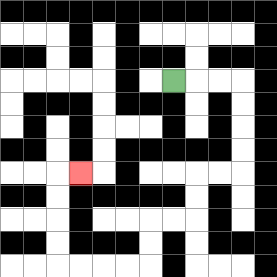{'start': '[7, 3]', 'end': '[3, 7]', 'path_directions': 'R,R,R,D,D,D,D,L,L,D,D,L,L,D,D,L,L,L,L,U,U,U,U,R', 'path_coordinates': '[[7, 3], [8, 3], [9, 3], [10, 3], [10, 4], [10, 5], [10, 6], [10, 7], [9, 7], [8, 7], [8, 8], [8, 9], [7, 9], [6, 9], [6, 10], [6, 11], [5, 11], [4, 11], [3, 11], [2, 11], [2, 10], [2, 9], [2, 8], [2, 7], [3, 7]]'}